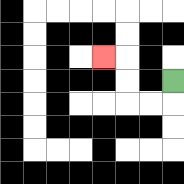{'start': '[7, 3]', 'end': '[4, 2]', 'path_directions': 'D,L,L,U,U,L', 'path_coordinates': '[[7, 3], [7, 4], [6, 4], [5, 4], [5, 3], [5, 2], [4, 2]]'}